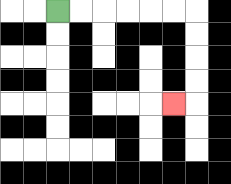{'start': '[2, 0]', 'end': '[7, 4]', 'path_directions': 'R,R,R,R,R,R,D,D,D,D,L', 'path_coordinates': '[[2, 0], [3, 0], [4, 0], [5, 0], [6, 0], [7, 0], [8, 0], [8, 1], [8, 2], [8, 3], [8, 4], [7, 4]]'}